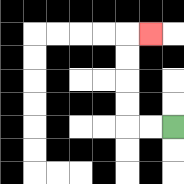{'start': '[7, 5]', 'end': '[6, 1]', 'path_directions': 'L,L,U,U,U,U,R', 'path_coordinates': '[[7, 5], [6, 5], [5, 5], [5, 4], [5, 3], [5, 2], [5, 1], [6, 1]]'}